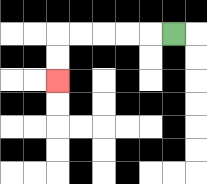{'start': '[7, 1]', 'end': '[2, 3]', 'path_directions': 'L,L,L,L,L,D,D', 'path_coordinates': '[[7, 1], [6, 1], [5, 1], [4, 1], [3, 1], [2, 1], [2, 2], [2, 3]]'}